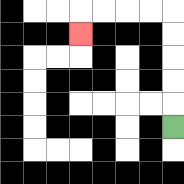{'start': '[7, 5]', 'end': '[3, 1]', 'path_directions': 'U,U,U,U,U,L,L,L,L,D', 'path_coordinates': '[[7, 5], [7, 4], [7, 3], [7, 2], [7, 1], [7, 0], [6, 0], [5, 0], [4, 0], [3, 0], [3, 1]]'}